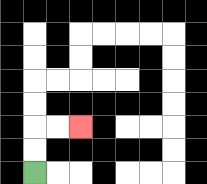{'start': '[1, 7]', 'end': '[3, 5]', 'path_directions': 'U,U,R,R', 'path_coordinates': '[[1, 7], [1, 6], [1, 5], [2, 5], [3, 5]]'}